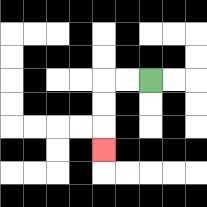{'start': '[6, 3]', 'end': '[4, 6]', 'path_directions': 'L,L,D,D,D', 'path_coordinates': '[[6, 3], [5, 3], [4, 3], [4, 4], [4, 5], [4, 6]]'}